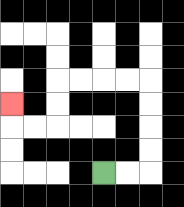{'start': '[4, 7]', 'end': '[0, 4]', 'path_directions': 'R,R,U,U,U,U,L,L,L,L,D,D,L,L,U', 'path_coordinates': '[[4, 7], [5, 7], [6, 7], [6, 6], [6, 5], [6, 4], [6, 3], [5, 3], [4, 3], [3, 3], [2, 3], [2, 4], [2, 5], [1, 5], [0, 5], [0, 4]]'}